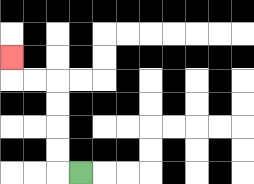{'start': '[3, 7]', 'end': '[0, 2]', 'path_directions': 'L,U,U,U,U,L,L,U', 'path_coordinates': '[[3, 7], [2, 7], [2, 6], [2, 5], [2, 4], [2, 3], [1, 3], [0, 3], [0, 2]]'}